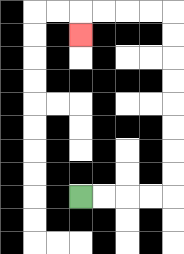{'start': '[3, 8]', 'end': '[3, 1]', 'path_directions': 'R,R,R,R,U,U,U,U,U,U,U,U,L,L,L,L,D', 'path_coordinates': '[[3, 8], [4, 8], [5, 8], [6, 8], [7, 8], [7, 7], [7, 6], [7, 5], [7, 4], [7, 3], [7, 2], [7, 1], [7, 0], [6, 0], [5, 0], [4, 0], [3, 0], [3, 1]]'}